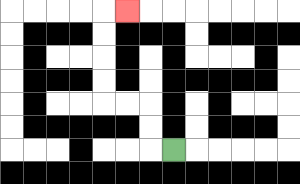{'start': '[7, 6]', 'end': '[5, 0]', 'path_directions': 'L,U,U,L,L,U,U,U,U,R', 'path_coordinates': '[[7, 6], [6, 6], [6, 5], [6, 4], [5, 4], [4, 4], [4, 3], [4, 2], [4, 1], [4, 0], [5, 0]]'}